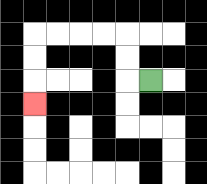{'start': '[6, 3]', 'end': '[1, 4]', 'path_directions': 'L,U,U,L,L,L,L,D,D,D', 'path_coordinates': '[[6, 3], [5, 3], [5, 2], [5, 1], [4, 1], [3, 1], [2, 1], [1, 1], [1, 2], [1, 3], [1, 4]]'}